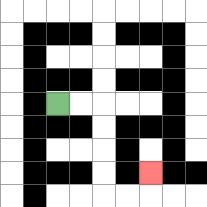{'start': '[2, 4]', 'end': '[6, 7]', 'path_directions': 'R,R,D,D,D,D,R,R,U', 'path_coordinates': '[[2, 4], [3, 4], [4, 4], [4, 5], [4, 6], [4, 7], [4, 8], [5, 8], [6, 8], [6, 7]]'}